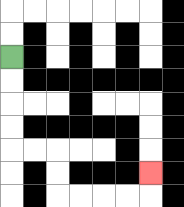{'start': '[0, 2]', 'end': '[6, 7]', 'path_directions': 'D,D,D,D,R,R,D,D,R,R,R,R,U', 'path_coordinates': '[[0, 2], [0, 3], [0, 4], [0, 5], [0, 6], [1, 6], [2, 6], [2, 7], [2, 8], [3, 8], [4, 8], [5, 8], [6, 8], [6, 7]]'}